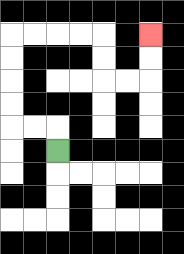{'start': '[2, 6]', 'end': '[6, 1]', 'path_directions': 'U,L,L,U,U,U,U,R,R,R,R,D,D,R,R,U,U', 'path_coordinates': '[[2, 6], [2, 5], [1, 5], [0, 5], [0, 4], [0, 3], [0, 2], [0, 1], [1, 1], [2, 1], [3, 1], [4, 1], [4, 2], [4, 3], [5, 3], [6, 3], [6, 2], [6, 1]]'}